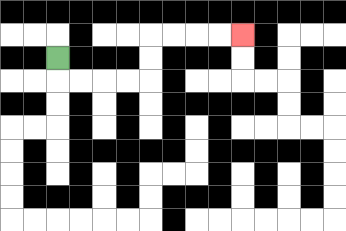{'start': '[2, 2]', 'end': '[10, 1]', 'path_directions': 'D,R,R,R,R,U,U,R,R,R,R', 'path_coordinates': '[[2, 2], [2, 3], [3, 3], [4, 3], [5, 3], [6, 3], [6, 2], [6, 1], [7, 1], [8, 1], [9, 1], [10, 1]]'}